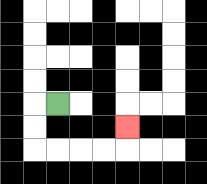{'start': '[2, 4]', 'end': '[5, 5]', 'path_directions': 'L,D,D,R,R,R,R,U', 'path_coordinates': '[[2, 4], [1, 4], [1, 5], [1, 6], [2, 6], [3, 6], [4, 6], [5, 6], [5, 5]]'}